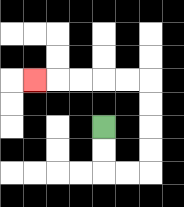{'start': '[4, 5]', 'end': '[1, 3]', 'path_directions': 'D,D,R,R,U,U,U,U,L,L,L,L,L', 'path_coordinates': '[[4, 5], [4, 6], [4, 7], [5, 7], [6, 7], [6, 6], [6, 5], [6, 4], [6, 3], [5, 3], [4, 3], [3, 3], [2, 3], [1, 3]]'}